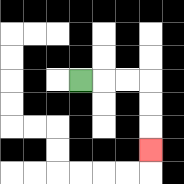{'start': '[3, 3]', 'end': '[6, 6]', 'path_directions': 'R,R,R,D,D,D', 'path_coordinates': '[[3, 3], [4, 3], [5, 3], [6, 3], [6, 4], [6, 5], [6, 6]]'}